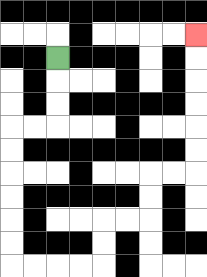{'start': '[2, 2]', 'end': '[8, 1]', 'path_directions': 'D,D,D,L,L,D,D,D,D,D,D,R,R,R,R,U,U,R,R,U,U,R,R,U,U,U,U,U,U', 'path_coordinates': '[[2, 2], [2, 3], [2, 4], [2, 5], [1, 5], [0, 5], [0, 6], [0, 7], [0, 8], [0, 9], [0, 10], [0, 11], [1, 11], [2, 11], [3, 11], [4, 11], [4, 10], [4, 9], [5, 9], [6, 9], [6, 8], [6, 7], [7, 7], [8, 7], [8, 6], [8, 5], [8, 4], [8, 3], [8, 2], [8, 1]]'}